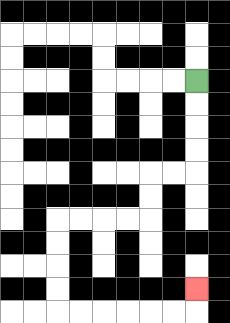{'start': '[8, 3]', 'end': '[8, 12]', 'path_directions': 'D,D,D,D,L,L,D,D,L,L,L,L,D,D,D,D,R,R,R,R,R,R,U', 'path_coordinates': '[[8, 3], [8, 4], [8, 5], [8, 6], [8, 7], [7, 7], [6, 7], [6, 8], [6, 9], [5, 9], [4, 9], [3, 9], [2, 9], [2, 10], [2, 11], [2, 12], [2, 13], [3, 13], [4, 13], [5, 13], [6, 13], [7, 13], [8, 13], [8, 12]]'}